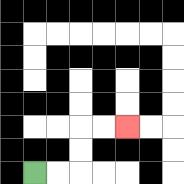{'start': '[1, 7]', 'end': '[5, 5]', 'path_directions': 'R,R,U,U,R,R', 'path_coordinates': '[[1, 7], [2, 7], [3, 7], [3, 6], [3, 5], [4, 5], [5, 5]]'}